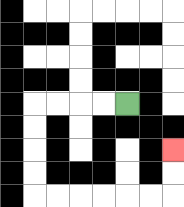{'start': '[5, 4]', 'end': '[7, 6]', 'path_directions': 'L,L,L,L,D,D,D,D,R,R,R,R,R,R,U,U', 'path_coordinates': '[[5, 4], [4, 4], [3, 4], [2, 4], [1, 4], [1, 5], [1, 6], [1, 7], [1, 8], [2, 8], [3, 8], [4, 8], [5, 8], [6, 8], [7, 8], [7, 7], [7, 6]]'}